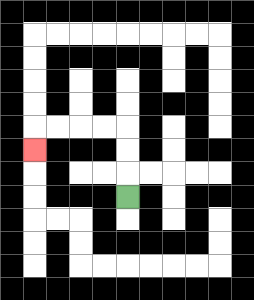{'start': '[5, 8]', 'end': '[1, 6]', 'path_directions': 'U,U,U,L,L,L,L,D', 'path_coordinates': '[[5, 8], [5, 7], [5, 6], [5, 5], [4, 5], [3, 5], [2, 5], [1, 5], [1, 6]]'}